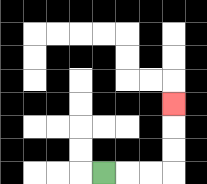{'start': '[4, 7]', 'end': '[7, 4]', 'path_directions': 'R,R,R,U,U,U', 'path_coordinates': '[[4, 7], [5, 7], [6, 7], [7, 7], [7, 6], [7, 5], [7, 4]]'}